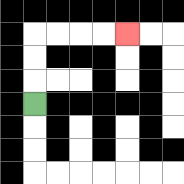{'start': '[1, 4]', 'end': '[5, 1]', 'path_directions': 'U,U,U,R,R,R,R', 'path_coordinates': '[[1, 4], [1, 3], [1, 2], [1, 1], [2, 1], [3, 1], [4, 1], [5, 1]]'}